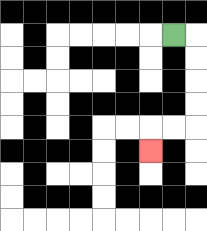{'start': '[7, 1]', 'end': '[6, 6]', 'path_directions': 'R,D,D,D,D,L,L,D', 'path_coordinates': '[[7, 1], [8, 1], [8, 2], [8, 3], [8, 4], [8, 5], [7, 5], [6, 5], [6, 6]]'}